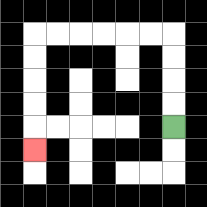{'start': '[7, 5]', 'end': '[1, 6]', 'path_directions': 'U,U,U,U,L,L,L,L,L,L,D,D,D,D,D', 'path_coordinates': '[[7, 5], [7, 4], [7, 3], [7, 2], [7, 1], [6, 1], [5, 1], [4, 1], [3, 1], [2, 1], [1, 1], [1, 2], [1, 3], [1, 4], [1, 5], [1, 6]]'}